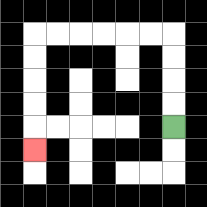{'start': '[7, 5]', 'end': '[1, 6]', 'path_directions': 'U,U,U,U,L,L,L,L,L,L,D,D,D,D,D', 'path_coordinates': '[[7, 5], [7, 4], [7, 3], [7, 2], [7, 1], [6, 1], [5, 1], [4, 1], [3, 1], [2, 1], [1, 1], [1, 2], [1, 3], [1, 4], [1, 5], [1, 6]]'}